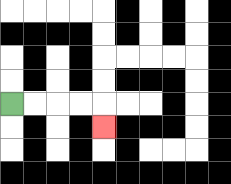{'start': '[0, 4]', 'end': '[4, 5]', 'path_directions': 'R,R,R,R,D', 'path_coordinates': '[[0, 4], [1, 4], [2, 4], [3, 4], [4, 4], [4, 5]]'}